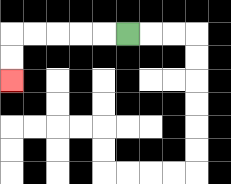{'start': '[5, 1]', 'end': '[0, 3]', 'path_directions': 'L,L,L,L,L,D,D', 'path_coordinates': '[[5, 1], [4, 1], [3, 1], [2, 1], [1, 1], [0, 1], [0, 2], [0, 3]]'}